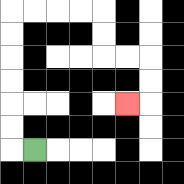{'start': '[1, 6]', 'end': '[5, 4]', 'path_directions': 'L,U,U,U,U,U,U,R,R,R,R,D,D,R,R,D,D,L', 'path_coordinates': '[[1, 6], [0, 6], [0, 5], [0, 4], [0, 3], [0, 2], [0, 1], [0, 0], [1, 0], [2, 0], [3, 0], [4, 0], [4, 1], [4, 2], [5, 2], [6, 2], [6, 3], [6, 4], [5, 4]]'}